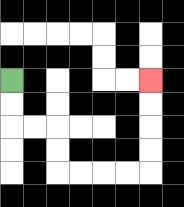{'start': '[0, 3]', 'end': '[6, 3]', 'path_directions': 'D,D,R,R,D,D,R,R,R,R,U,U,U,U', 'path_coordinates': '[[0, 3], [0, 4], [0, 5], [1, 5], [2, 5], [2, 6], [2, 7], [3, 7], [4, 7], [5, 7], [6, 7], [6, 6], [6, 5], [6, 4], [6, 3]]'}